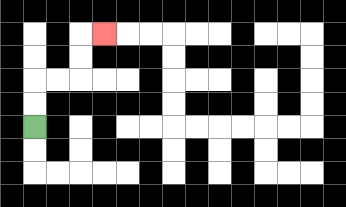{'start': '[1, 5]', 'end': '[4, 1]', 'path_directions': 'U,U,R,R,U,U,R', 'path_coordinates': '[[1, 5], [1, 4], [1, 3], [2, 3], [3, 3], [3, 2], [3, 1], [4, 1]]'}